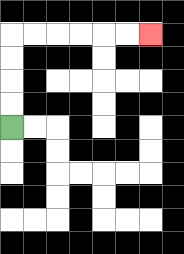{'start': '[0, 5]', 'end': '[6, 1]', 'path_directions': 'U,U,U,U,R,R,R,R,R,R', 'path_coordinates': '[[0, 5], [0, 4], [0, 3], [0, 2], [0, 1], [1, 1], [2, 1], [3, 1], [4, 1], [5, 1], [6, 1]]'}